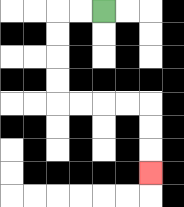{'start': '[4, 0]', 'end': '[6, 7]', 'path_directions': 'L,L,D,D,D,D,R,R,R,R,D,D,D', 'path_coordinates': '[[4, 0], [3, 0], [2, 0], [2, 1], [2, 2], [2, 3], [2, 4], [3, 4], [4, 4], [5, 4], [6, 4], [6, 5], [6, 6], [6, 7]]'}